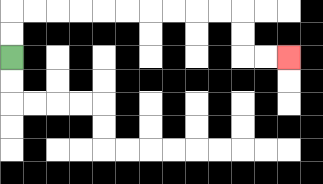{'start': '[0, 2]', 'end': '[12, 2]', 'path_directions': 'U,U,R,R,R,R,R,R,R,R,R,R,D,D,R,R', 'path_coordinates': '[[0, 2], [0, 1], [0, 0], [1, 0], [2, 0], [3, 0], [4, 0], [5, 0], [6, 0], [7, 0], [8, 0], [9, 0], [10, 0], [10, 1], [10, 2], [11, 2], [12, 2]]'}